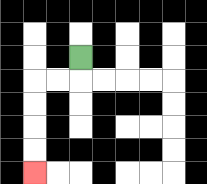{'start': '[3, 2]', 'end': '[1, 7]', 'path_directions': 'D,L,L,D,D,D,D', 'path_coordinates': '[[3, 2], [3, 3], [2, 3], [1, 3], [1, 4], [1, 5], [1, 6], [1, 7]]'}